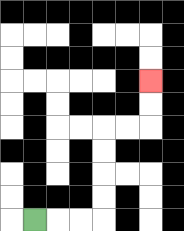{'start': '[1, 9]', 'end': '[6, 3]', 'path_directions': 'R,R,R,U,U,U,U,R,R,U,U', 'path_coordinates': '[[1, 9], [2, 9], [3, 9], [4, 9], [4, 8], [4, 7], [4, 6], [4, 5], [5, 5], [6, 5], [6, 4], [6, 3]]'}